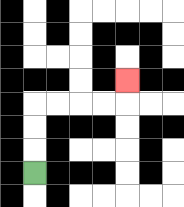{'start': '[1, 7]', 'end': '[5, 3]', 'path_directions': 'U,U,U,R,R,R,R,U', 'path_coordinates': '[[1, 7], [1, 6], [1, 5], [1, 4], [2, 4], [3, 4], [4, 4], [5, 4], [5, 3]]'}